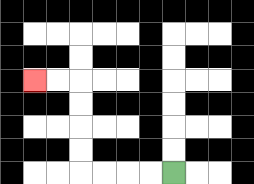{'start': '[7, 7]', 'end': '[1, 3]', 'path_directions': 'L,L,L,L,U,U,U,U,L,L', 'path_coordinates': '[[7, 7], [6, 7], [5, 7], [4, 7], [3, 7], [3, 6], [3, 5], [3, 4], [3, 3], [2, 3], [1, 3]]'}